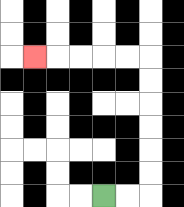{'start': '[4, 8]', 'end': '[1, 2]', 'path_directions': 'R,R,U,U,U,U,U,U,L,L,L,L,L', 'path_coordinates': '[[4, 8], [5, 8], [6, 8], [6, 7], [6, 6], [6, 5], [6, 4], [6, 3], [6, 2], [5, 2], [4, 2], [3, 2], [2, 2], [1, 2]]'}